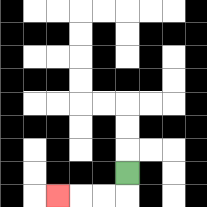{'start': '[5, 7]', 'end': '[2, 8]', 'path_directions': 'D,L,L,L', 'path_coordinates': '[[5, 7], [5, 8], [4, 8], [3, 8], [2, 8]]'}